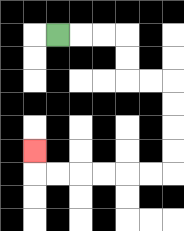{'start': '[2, 1]', 'end': '[1, 6]', 'path_directions': 'R,R,R,D,D,R,R,D,D,D,D,L,L,L,L,L,L,U', 'path_coordinates': '[[2, 1], [3, 1], [4, 1], [5, 1], [5, 2], [5, 3], [6, 3], [7, 3], [7, 4], [7, 5], [7, 6], [7, 7], [6, 7], [5, 7], [4, 7], [3, 7], [2, 7], [1, 7], [1, 6]]'}